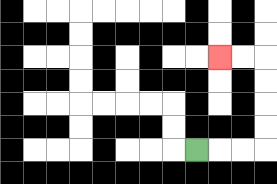{'start': '[8, 6]', 'end': '[9, 2]', 'path_directions': 'R,R,R,U,U,U,U,L,L', 'path_coordinates': '[[8, 6], [9, 6], [10, 6], [11, 6], [11, 5], [11, 4], [11, 3], [11, 2], [10, 2], [9, 2]]'}